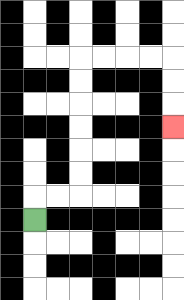{'start': '[1, 9]', 'end': '[7, 5]', 'path_directions': 'U,R,R,U,U,U,U,U,U,R,R,R,R,D,D,D', 'path_coordinates': '[[1, 9], [1, 8], [2, 8], [3, 8], [3, 7], [3, 6], [3, 5], [3, 4], [3, 3], [3, 2], [4, 2], [5, 2], [6, 2], [7, 2], [7, 3], [7, 4], [7, 5]]'}